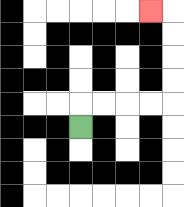{'start': '[3, 5]', 'end': '[6, 0]', 'path_directions': 'U,R,R,R,R,U,U,U,U,L', 'path_coordinates': '[[3, 5], [3, 4], [4, 4], [5, 4], [6, 4], [7, 4], [7, 3], [7, 2], [7, 1], [7, 0], [6, 0]]'}